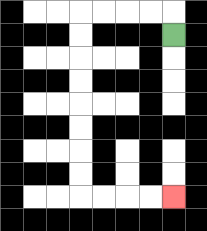{'start': '[7, 1]', 'end': '[7, 8]', 'path_directions': 'U,L,L,L,L,D,D,D,D,D,D,D,D,R,R,R,R', 'path_coordinates': '[[7, 1], [7, 0], [6, 0], [5, 0], [4, 0], [3, 0], [3, 1], [3, 2], [3, 3], [3, 4], [3, 5], [3, 6], [3, 7], [3, 8], [4, 8], [5, 8], [6, 8], [7, 8]]'}